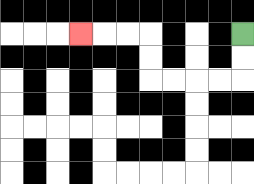{'start': '[10, 1]', 'end': '[3, 1]', 'path_directions': 'D,D,L,L,L,L,U,U,L,L,L', 'path_coordinates': '[[10, 1], [10, 2], [10, 3], [9, 3], [8, 3], [7, 3], [6, 3], [6, 2], [6, 1], [5, 1], [4, 1], [3, 1]]'}